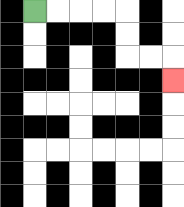{'start': '[1, 0]', 'end': '[7, 3]', 'path_directions': 'R,R,R,R,D,D,R,R,D', 'path_coordinates': '[[1, 0], [2, 0], [3, 0], [4, 0], [5, 0], [5, 1], [5, 2], [6, 2], [7, 2], [7, 3]]'}